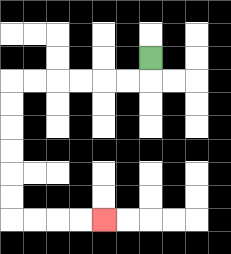{'start': '[6, 2]', 'end': '[4, 9]', 'path_directions': 'D,L,L,L,L,L,L,D,D,D,D,D,D,R,R,R,R', 'path_coordinates': '[[6, 2], [6, 3], [5, 3], [4, 3], [3, 3], [2, 3], [1, 3], [0, 3], [0, 4], [0, 5], [0, 6], [0, 7], [0, 8], [0, 9], [1, 9], [2, 9], [3, 9], [4, 9]]'}